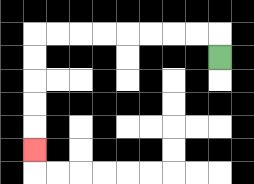{'start': '[9, 2]', 'end': '[1, 6]', 'path_directions': 'U,L,L,L,L,L,L,L,L,D,D,D,D,D', 'path_coordinates': '[[9, 2], [9, 1], [8, 1], [7, 1], [6, 1], [5, 1], [4, 1], [3, 1], [2, 1], [1, 1], [1, 2], [1, 3], [1, 4], [1, 5], [1, 6]]'}